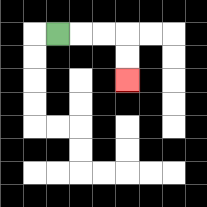{'start': '[2, 1]', 'end': '[5, 3]', 'path_directions': 'R,R,R,D,D', 'path_coordinates': '[[2, 1], [3, 1], [4, 1], [5, 1], [5, 2], [5, 3]]'}